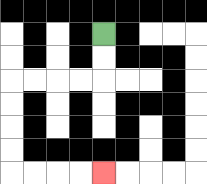{'start': '[4, 1]', 'end': '[4, 7]', 'path_directions': 'D,D,L,L,L,L,D,D,D,D,R,R,R,R', 'path_coordinates': '[[4, 1], [4, 2], [4, 3], [3, 3], [2, 3], [1, 3], [0, 3], [0, 4], [0, 5], [0, 6], [0, 7], [1, 7], [2, 7], [3, 7], [4, 7]]'}